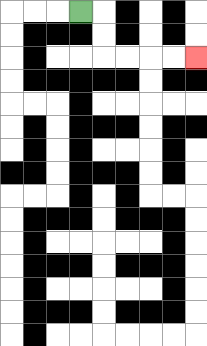{'start': '[3, 0]', 'end': '[8, 2]', 'path_directions': 'R,D,D,R,R,R,R', 'path_coordinates': '[[3, 0], [4, 0], [4, 1], [4, 2], [5, 2], [6, 2], [7, 2], [8, 2]]'}